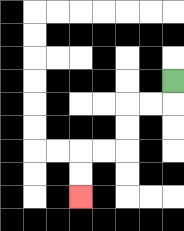{'start': '[7, 3]', 'end': '[3, 8]', 'path_directions': 'D,L,L,D,D,L,L,D,D', 'path_coordinates': '[[7, 3], [7, 4], [6, 4], [5, 4], [5, 5], [5, 6], [4, 6], [3, 6], [3, 7], [3, 8]]'}